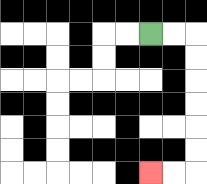{'start': '[6, 1]', 'end': '[6, 7]', 'path_directions': 'R,R,D,D,D,D,D,D,L,L', 'path_coordinates': '[[6, 1], [7, 1], [8, 1], [8, 2], [8, 3], [8, 4], [8, 5], [8, 6], [8, 7], [7, 7], [6, 7]]'}